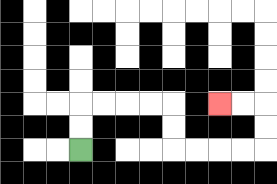{'start': '[3, 6]', 'end': '[9, 4]', 'path_directions': 'U,U,R,R,R,R,D,D,R,R,R,R,U,U,L,L', 'path_coordinates': '[[3, 6], [3, 5], [3, 4], [4, 4], [5, 4], [6, 4], [7, 4], [7, 5], [7, 6], [8, 6], [9, 6], [10, 6], [11, 6], [11, 5], [11, 4], [10, 4], [9, 4]]'}